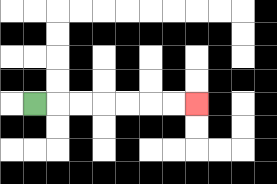{'start': '[1, 4]', 'end': '[8, 4]', 'path_directions': 'R,R,R,R,R,R,R', 'path_coordinates': '[[1, 4], [2, 4], [3, 4], [4, 4], [5, 4], [6, 4], [7, 4], [8, 4]]'}